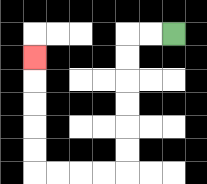{'start': '[7, 1]', 'end': '[1, 2]', 'path_directions': 'L,L,D,D,D,D,D,D,L,L,L,L,U,U,U,U,U', 'path_coordinates': '[[7, 1], [6, 1], [5, 1], [5, 2], [5, 3], [5, 4], [5, 5], [5, 6], [5, 7], [4, 7], [3, 7], [2, 7], [1, 7], [1, 6], [1, 5], [1, 4], [1, 3], [1, 2]]'}